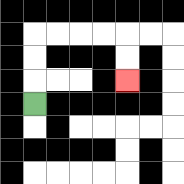{'start': '[1, 4]', 'end': '[5, 3]', 'path_directions': 'U,U,U,R,R,R,R,D,D', 'path_coordinates': '[[1, 4], [1, 3], [1, 2], [1, 1], [2, 1], [3, 1], [4, 1], [5, 1], [5, 2], [5, 3]]'}